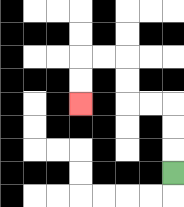{'start': '[7, 7]', 'end': '[3, 4]', 'path_directions': 'U,U,U,L,L,U,U,L,L,D,D', 'path_coordinates': '[[7, 7], [7, 6], [7, 5], [7, 4], [6, 4], [5, 4], [5, 3], [5, 2], [4, 2], [3, 2], [3, 3], [3, 4]]'}